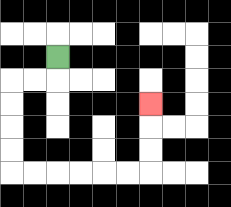{'start': '[2, 2]', 'end': '[6, 4]', 'path_directions': 'D,L,L,D,D,D,D,R,R,R,R,R,R,U,U,U', 'path_coordinates': '[[2, 2], [2, 3], [1, 3], [0, 3], [0, 4], [0, 5], [0, 6], [0, 7], [1, 7], [2, 7], [3, 7], [4, 7], [5, 7], [6, 7], [6, 6], [6, 5], [6, 4]]'}